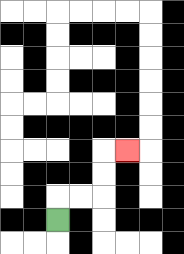{'start': '[2, 9]', 'end': '[5, 6]', 'path_directions': 'U,R,R,U,U,R', 'path_coordinates': '[[2, 9], [2, 8], [3, 8], [4, 8], [4, 7], [4, 6], [5, 6]]'}